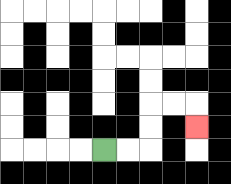{'start': '[4, 6]', 'end': '[8, 5]', 'path_directions': 'R,R,U,U,R,R,D', 'path_coordinates': '[[4, 6], [5, 6], [6, 6], [6, 5], [6, 4], [7, 4], [8, 4], [8, 5]]'}